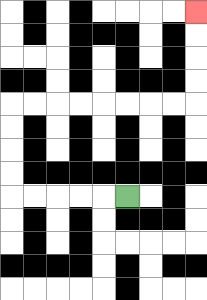{'start': '[5, 8]', 'end': '[8, 0]', 'path_directions': 'L,L,L,L,L,U,U,U,U,R,R,R,R,R,R,R,R,U,U,U,U', 'path_coordinates': '[[5, 8], [4, 8], [3, 8], [2, 8], [1, 8], [0, 8], [0, 7], [0, 6], [0, 5], [0, 4], [1, 4], [2, 4], [3, 4], [4, 4], [5, 4], [6, 4], [7, 4], [8, 4], [8, 3], [8, 2], [8, 1], [8, 0]]'}